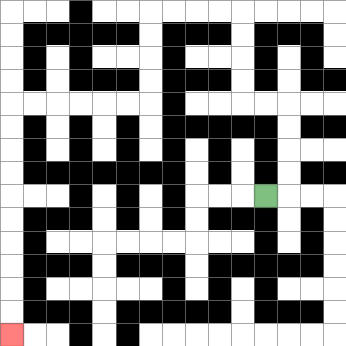{'start': '[11, 8]', 'end': '[0, 14]', 'path_directions': 'R,U,U,U,U,L,L,U,U,U,U,L,L,L,L,D,D,D,D,L,L,L,L,L,L,D,D,D,D,D,D,D,D,D,D', 'path_coordinates': '[[11, 8], [12, 8], [12, 7], [12, 6], [12, 5], [12, 4], [11, 4], [10, 4], [10, 3], [10, 2], [10, 1], [10, 0], [9, 0], [8, 0], [7, 0], [6, 0], [6, 1], [6, 2], [6, 3], [6, 4], [5, 4], [4, 4], [3, 4], [2, 4], [1, 4], [0, 4], [0, 5], [0, 6], [0, 7], [0, 8], [0, 9], [0, 10], [0, 11], [0, 12], [0, 13], [0, 14]]'}